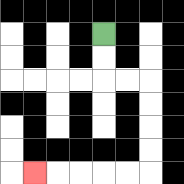{'start': '[4, 1]', 'end': '[1, 7]', 'path_directions': 'D,D,R,R,D,D,D,D,L,L,L,L,L', 'path_coordinates': '[[4, 1], [4, 2], [4, 3], [5, 3], [6, 3], [6, 4], [6, 5], [6, 6], [6, 7], [5, 7], [4, 7], [3, 7], [2, 7], [1, 7]]'}